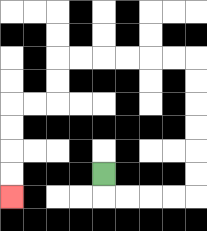{'start': '[4, 7]', 'end': '[0, 8]', 'path_directions': 'D,R,R,R,R,U,U,U,U,U,U,L,L,L,L,L,L,D,D,L,L,D,D,D,D', 'path_coordinates': '[[4, 7], [4, 8], [5, 8], [6, 8], [7, 8], [8, 8], [8, 7], [8, 6], [8, 5], [8, 4], [8, 3], [8, 2], [7, 2], [6, 2], [5, 2], [4, 2], [3, 2], [2, 2], [2, 3], [2, 4], [1, 4], [0, 4], [0, 5], [0, 6], [0, 7], [0, 8]]'}